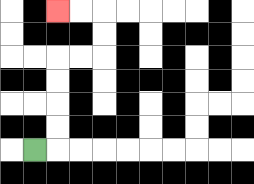{'start': '[1, 6]', 'end': '[2, 0]', 'path_directions': 'R,U,U,U,U,R,R,U,U,L,L', 'path_coordinates': '[[1, 6], [2, 6], [2, 5], [2, 4], [2, 3], [2, 2], [3, 2], [4, 2], [4, 1], [4, 0], [3, 0], [2, 0]]'}